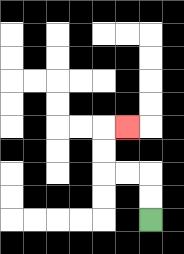{'start': '[6, 9]', 'end': '[5, 5]', 'path_directions': 'U,U,L,L,U,U,R', 'path_coordinates': '[[6, 9], [6, 8], [6, 7], [5, 7], [4, 7], [4, 6], [4, 5], [5, 5]]'}